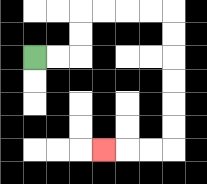{'start': '[1, 2]', 'end': '[4, 6]', 'path_directions': 'R,R,U,U,R,R,R,R,D,D,D,D,D,D,L,L,L', 'path_coordinates': '[[1, 2], [2, 2], [3, 2], [3, 1], [3, 0], [4, 0], [5, 0], [6, 0], [7, 0], [7, 1], [7, 2], [7, 3], [7, 4], [7, 5], [7, 6], [6, 6], [5, 6], [4, 6]]'}